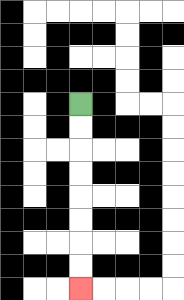{'start': '[3, 4]', 'end': '[3, 12]', 'path_directions': 'D,D,D,D,D,D,D,D', 'path_coordinates': '[[3, 4], [3, 5], [3, 6], [3, 7], [3, 8], [3, 9], [3, 10], [3, 11], [3, 12]]'}